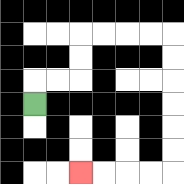{'start': '[1, 4]', 'end': '[3, 7]', 'path_directions': 'U,R,R,U,U,R,R,R,R,D,D,D,D,D,D,L,L,L,L', 'path_coordinates': '[[1, 4], [1, 3], [2, 3], [3, 3], [3, 2], [3, 1], [4, 1], [5, 1], [6, 1], [7, 1], [7, 2], [7, 3], [7, 4], [7, 5], [7, 6], [7, 7], [6, 7], [5, 7], [4, 7], [3, 7]]'}